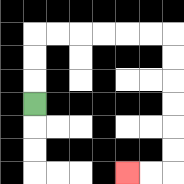{'start': '[1, 4]', 'end': '[5, 7]', 'path_directions': 'U,U,U,R,R,R,R,R,R,D,D,D,D,D,D,L,L', 'path_coordinates': '[[1, 4], [1, 3], [1, 2], [1, 1], [2, 1], [3, 1], [4, 1], [5, 1], [6, 1], [7, 1], [7, 2], [7, 3], [7, 4], [7, 5], [7, 6], [7, 7], [6, 7], [5, 7]]'}